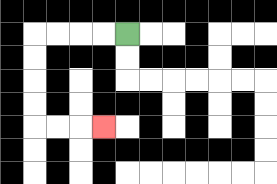{'start': '[5, 1]', 'end': '[4, 5]', 'path_directions': 'L,L,L,L,D,D,D,D,R,R,R', 'path_coordinates': '[[5, 1], [4, 1], [3, 1], [2, 1], [1, 1], [1, 2], [1, 3], [1, 4], [1, 5], [2, 5], [3, 5], [4, 5]]'}